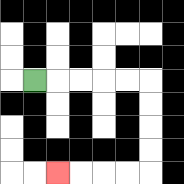{'start': '[1, 3]', 'end': '[2, 7]', 'path_directions': 'R,R,R,R,R,D,D,D,D,L,L,L,L', 'path_coordinates': '[[1, 3], [2, 3], [3, 3], [4, 3], [5, 3], [6, 3], [6, 4], [6, 5], [6, 6], [6, 7], [5, 7], [4, 7], [3, 7], [2, 7]]'}